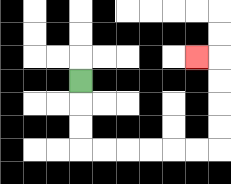{'start': '[3, 3]', 'end': '[8, 2]', 'path_directions': 'D,D,D,R,R,R,R,R,R,U,U,U,U,L', 'path_coordinates': '[[3, 3], [3, 4], [3, 5], [3, 6], [4, 6], [5, 6], [6, 6], [7, 6], [8, 6], [9, 6], [9, 5], [9, 4], [9, 3], [9, 2], [8, 2]]'}